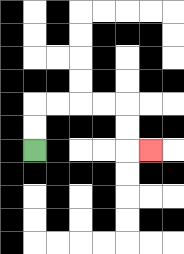{'start': '[1, 6]', 'end': '[6, 6]', 'path_directions': 'U,U,R,R,R,R,D,D,R', 'path_coordinates': '[[1, 6], [1, 5], [1, 4], [2, 4], [3, 4], [4, 4], [5, 4], [5, 5], [5, 6], [6, 6]]'}